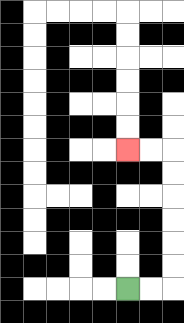{'start': '[5, 12]', 'end': '[5, 6]', 'path_directions': 'R,R,U,U,U,U,U,U,L,L', 'path_coordinates': '[[5, 12], [6, 12], [7, 12], [7, 11], [7, 10], [7, 9], [7, 8], [7, 7], [7, 6], [6, 6], [5, 6]]'}